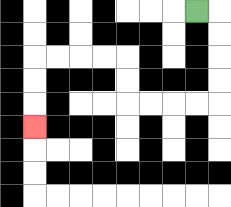{'start': '[8, 0]', 'end': '[1, 5]', 'path_directions': 'R,D,D,D,D,L,L,L,L,U,U,L,L,L,L,D,D,D', 'path_coordinates': '[[8, 0], [9, 0], [9, 1], [9, 2], [9, 3], [9, 4], [8, 4], [7, 4], [6, 4], [5, 4], [5, 3], [5, 2], [4, 2], [3, 2], [2, 2], [1, 2], [1, 3], [1, 4], [1, 5]]'}